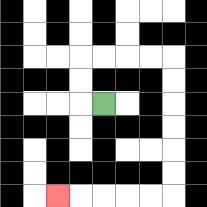{'start': '[4, 4]', 'end': '[2, 8]', 'path_directions': 'L,U,U,R,R,R,R,D,D,D,D,D,D,L,L,L,L,L', 'path_coordinates': '[[4, 4], [3, 4], [3, 3], [3, 2], [4, 2], [5, 2], [6, 2], [7, 2], [7, 3], [7, 4], [7, 5], [7, 6], [7, 7], [7, 8], [6, 8], [5, 8], [4, 8], [3, 8], [2, 8]]'}